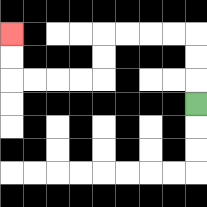{'start': '[8, 4]', 'end': '[0, 1]', 'path_directions': 'U,U,U,L,L,L,L,D,D,L,L,L,L,U,U', 'path_coordinates': '[[8, 4], [8, 3], [8, 2], [8, 1], [7, 1], [6, 1], [5, 1], [4, 1], [4, 2], [4, 3], [3, 3], [2, 3], [1, 3], [0, 3], [0, 2], [0, 1]]'}